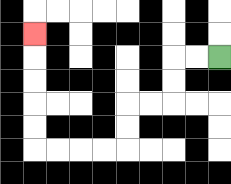{'start': '[9, 2]', 'end': '[1, 1]', 'path_directions': 'L,L,D,D,L,L,D,D,L,L,L,L,U,U,U,U,U', 'path_coordinates': '[[9, 2], [8, 2], [7, 2], [7, 3], [7, 4], [6, 4], [5, 4], [5, 5], [5, 6], [4, 6], [3, 6], [2, 6], [1, 6], [1, 5], [1, 4], [1, 3], [1, 2], [1, 1]]'}